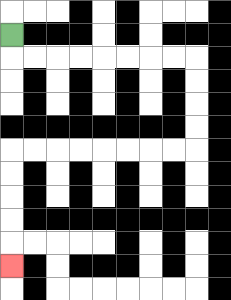{'start': '[0, 1]', 'end': '[0, 11]', 'path_directions': 'D,R,R,R,R,R,R,R,R,D,D,D,D,L,L,L,L,L,L,L,L,D,D,D,D,D', 'path_coordinates': '[[0, 1], [0, 2], [1, 2], [2, 2], [3, 2], [4, 2], [5, 2], [6, 2], [7, 2], [8, 2], [8, 3], [8, 4], [8, 5], [8, 6], [7, 6], [6, 6], [5, 6], [4, 6], [3, 6], [2, 6], [1, 6], [0, 6], [0, 7], [0, 8], [0, 9], [0, 10], [0, 11]]'}